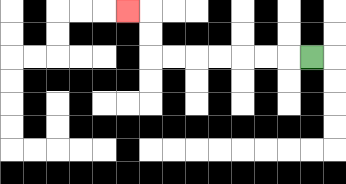{'start': '[13, 2]', 'end': '[5, 0]', 'path_directions': 'L,L,L,L,L,L,L,U,U,L', 'path_coordinates': '[[13, 2], [12, 2], [11, 2], [10, 2], [9, 2], [8, 2], [7, 2], [6, 2], [6, 1], [6, 0], [5, 0]]'}